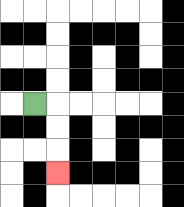{'start': '[1, 4]', 'end': '[2, 7]', 'path_directions': 'R,D,D,D', 'path_coordinates': '[[1, 4], [2, 4], [2, 5], [2, 6], [2, 7]]'}